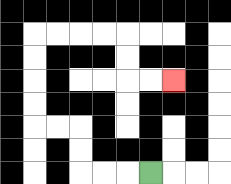{'start': '[6, 7]', 'end': '[7, 3]', 'path_directions': 'L,L,L,U,U,L,L,U,U,U,U,R,R,R,R,D,D,R,R', 'path_coordinates': '[[6, 7], [5, 7], [4, 7], [3, 7], [3, 6], [3, 5], [2, 5], [1, 5], [1, 4], [1, 3], [1, 2], [1, 1], [2, 1], [3, 1], [4, 1], [5, 1], [5, 2], [5, 3], [6, 3], [7, 3]]'}